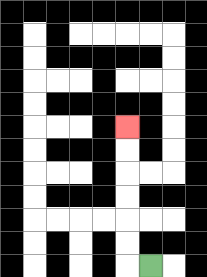{'start': '[6, 11]', 'end': '[5, 5]', 'path_directions': 'L,U,U,U,U,U,U', 'path_coordinates': '[[6, 11], [5, 11], [5, 10], [5, 9], [5, 8], [5, 7], [5, 6], [5, 5]]'}